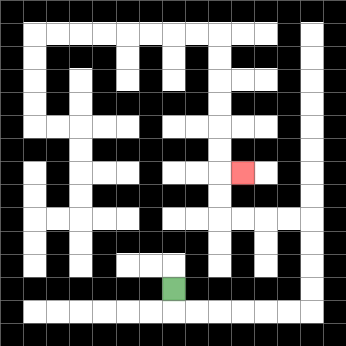{'start': '[7, 12]', 'end': '[10, 7]', 'path_directions': 'D,R,R,R,R,R,R,U,U,U,U,L,L,L,L,U,U,R', 'path_coordinates': '[[7, 12], [7, 13], [8, 13], [9, 13], [10, 13], [11, 13], [12, 13], [13, 13], [13, 12], [13, 11], [13, 10], [13, 9], [12, 9], [11, 9], [10, 9], [9, 9], [9, 8], [9, 7], [10, 7]]'}